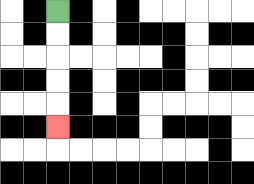{'start': '[2, 0]', 'end': '[2, 5]', 'path_directions': 'D,D,D,D,D', 'path_coordinates': '[[2, 0], [2, 1], [2, 2], [2, 3], [2, 4], [2, 5]]'}